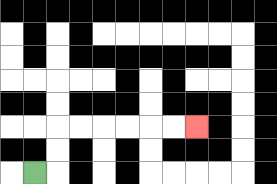{'start': '[1, 7]', 'end': '[8, 5]', 'path_directions': 'R,U,U,R,R,R,R,R,R', 'path_coordinates': '[[1, 7], [2, 7], [2, 6], [2, 5], [3, 5], [4, 5], [5, 5], [6, 5], [7, 5], [8, 5]]'}